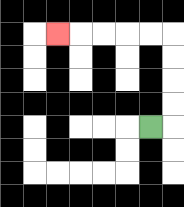{'start': '[6, 5]', 'end': '[2, 1]', 'path_directions': 'R,U,U,U,U,L,L,L,L,L', 'path_coordinates': '[[6, 5], [7, 5], [7, 4], [7, 3], [7, 2], [7, 1], [6, 1], [5, 1], [4, 1], [3, 1], [2, 1]]'}